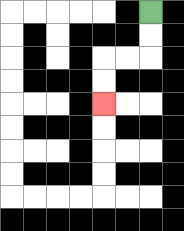{'start': '[6, 0]', 'end': '[4, 4]', 'path_directions': 'D,D,L,L,D,D', 'path_coordinates': '[[6, 0], [6, 1], [6, 2], [5, 2], [4, 2], [4, 3], [4, 4]]'}